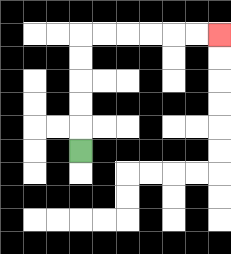{'start': '[3, 6]', 'end': '[9, 1]', 'path_directions': 'U,U,U,U,U,R,R,R,R,R,R', 'path_coordinates': '[[3, 6], [3, 5], [3, 4], [3, 3], [3, 2], [3, 1], [4, 1], [5, 1], [6, 1], [7, 1], [8, 1], [9, 1]]'}